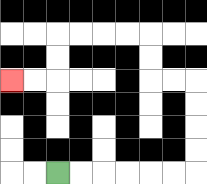{'start': '[2, 7]', 'end': '[0, 3]', 'path_directions': 'R,R,R,R,R,R,U,U,U,U,L,L,U,U,L,L,L,L,D,D,L,L', 'path_coordinates': '[[2, 7], [3, 7], [4, 7], [5, 7], [6, 7], [7, 7], [8, 7], [8, 6], [8, 5], [8, 4], [8, 3], [7, 3], [6, 3], [6, 2], [6, 1], [5, 1], [4, 1], [3, 1], [2, 1], [2, 2], [2, 3], [1, 3], [0, 3]]'}